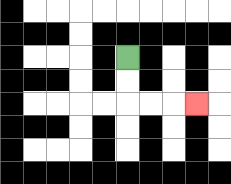{'start': '[5, 2]', 'end': '[8, 4]', 'path_directions': 'D,D,R,R,R', 'path_coordinates': '[[5, 2], [5, 3], [5, 4], [6, 4], [7, 4], [8, 4]]'}